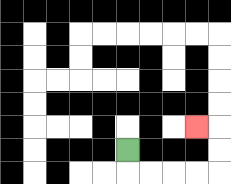{'start': '[5, 6]', 'end': '[8, 5]', 'path_directions': 'D,R,R,R,R,U,U,L', 'path_coordinates': '[[5, 6], [5, 7], [6, 7], [7, 7], [8, 7], [9, 7], [9, 6], [9, 5], [8, 5]]'}